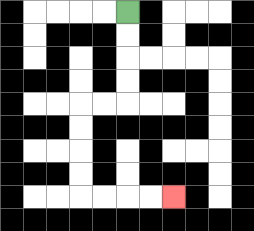{'start': '[5, 0]', 'end': '[7, 8]', 'path_directions': 'D,D,D,D,L,L,D,D,D,D,R,R,R,R', 'path_coordinates': '[[5, 0], [5, 1], [5, 2], [5, 3], [5, 4], [4, 4], [3, 4], [3, 5], [3, 6], [3, 7], [3, 8], [4, 8], [5, 8], [6, 8], [7, 8]]'}